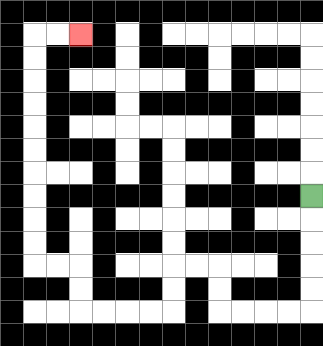{'start': '[13, 8]', 'end': '[3, 1]', 'path_directions': 'D,D,D,D,D,L,L,L,L,U,U,L,L,D,D,L,L,L,L,U,U,L,L,U,U,U,U,U,U,U,U,U,U,R,R', 'path_coordinates': '[[13, 8], [13, 9], [13, 10], [13, 11], [13, 12], [13, 13], [12, 13], [11, 13], [10, 13], [9, 13], [9, 12], [9, 11], [8, 11], [7, 11], [7, 12], [7, 13], [6, 13], [5, 13], [4, 13], [3, 13], [3, 12], [3, 11], [2, 11], [1, 11], [1, 10], [1, 9], [1, 8], [1, 7], [1, 6], [1, 5], [1, 4], [1, 3], [1, 2], [1, 1], [2, 1], [3, 1]]'}